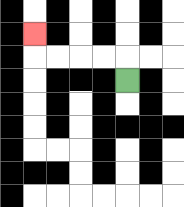{'start': '[5, 3]', 'end': '[1, 1]', 'path_directions': 'U,L,L,L,L,U', 'path_coordinates': '[[5, 3], [5, 2], [4, 2], [3, 2], [2, 2], [1, 2], [1, 1]]'}